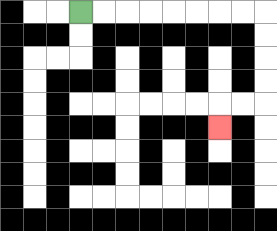{'start': '[3, 0]', 'end': '[9, 5]', 'path_directions': 'R,R,R,R,R,R,R,R,D,D,D,D,L,L,D', 'path_coordinates': '[[3, 0], [4, 0], [5, 0], [6, 0], [7, 0], [8, 0], [9, 0], [10, 0], [11, 0], [11, 1], [11, 2], [11, 3], [11, 4], [10, 4], [9, 4], [9, 5]]'}